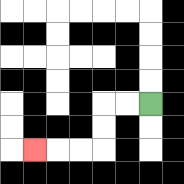{'start': '[6, 4]', 'end': '[1, 6]', 'path_directions': 'L,L,D,D,L,L,L', 'path_coordinates': '[[6, 4], [5, 4], [4, 4], [4, 5], [4, 6], [3, 6], [2, 6], [1, 6]]'}